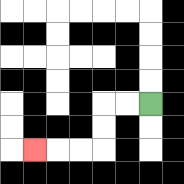{'start': '[6, 4]', 'end': '[1, 6]', 'path_directions': 'L,L,D,D,L,L,L', 'path_coordinates': '[[6, 4], [5, 4], [4, 4], [4, 5], [4, 6], [3, 6], [2, 6], [1, 6]]'}